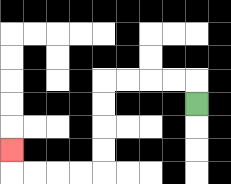{'start': '[8, 4]', 'end': '[0, 6]', 'path_directions': 'U,L,L,L,L,D,D,D,D,L,L,L,L,U', 'path_coordinates': '[[8, 4], [8, 3], [7, 3], [6, 3], [5, 3], [4, 3], [4, 4], [4, 5], [4, 6], [4, 7], [3, 7], [2, 7], [1, 7], [0, 7], [0, 6]]'}